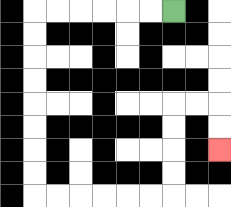{'start': '[7, 0]', 'end': '[9, 6]', 'path_directions': 'L,L,L,L,L,L,D,D,D,D,D,D,D,D,R,R,R,R,R,R,U,U,U,U,R,R,D,D', 'path_coordinates': '[[7, 0], [6, 0], [5, 0], [4, 0], [3, 0], [2, 0], [1, 0], [1, 1], [1, 2], [1, 3], [1, 4], [1, 5], [1, 6], [1, 7], [1, 8], [2, 8], [3, 8], [4, 8], [5, 8], [6, 8], [7, 8], [7, 7], [7, 6], [7, 5], [7, 4], [8, 4], [9, 4], [9, 5], [9, 6]]'}